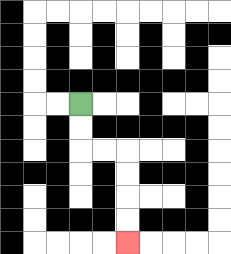{'start': '[3, 4]', 'end': '[5, 10]', 'path_directions': 'D,D,R,R,D,D,D,D', 'path_coordinates': '[[3, 4], [3, 5], [3, 6], [4, 6], [5, 6], [5, 7], [5, 8], [5, 9], [5, 10]]'}